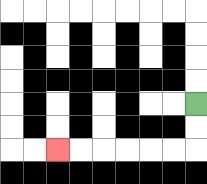{'start': '[8, 4]', 'end': '[2, 6]', 'path_directions': 'D,D,L,L,L,L,L,L', 'path_coordinates': '[[8, 4], [8, 5], [8, 6], [7, 6], [6, 6], [5, 6], [4, 6], [3, 6], [2, 6]]'}